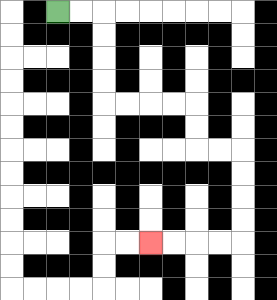{'start': '[2, 0]', 'end': '[6, 10]', 'path_directions': 'R,R,D,D,D,D,R,R,R,R,D,D,R,R,D,D,D,D,L,L,L,L', 'path_coordinates': '[[2, 0], [3, 0], [4, 0], [4, 1], [4, 2], [4, 3], [4, 4], [5, 4], [6, 4], [7, 4], [8, 4], [8, 5], [8, 6], [9, 6], [10, 6], [10, 7], [10, 8], [10, 9], [10, 10], [9, 10], [8, 10], [7, 10], [6, 10]]'}